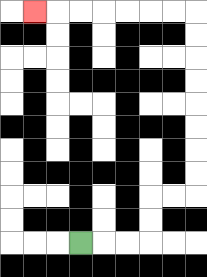{'start': '[3, 10]', 'end': '[1, 0]', 'path_directions': 'R,R,R,U,U,R,R,U,U,U,U,U,U,U,U,L,L,L,L,L,L,L', 'path_coordinates': '[[3, 10], [4, 10], [5, 10], [6, 10], [6, 9], [6, 8], [7, 8], [8, 8], [8, 7], [8, 6], [8, 5], [8, 4], [8, 3], [8, 2], [8, 1], [8, 0], [7, 0], [6, 0], [5, 0], [4, 0], [3, 0], [2, 0], [1, 0]]'}